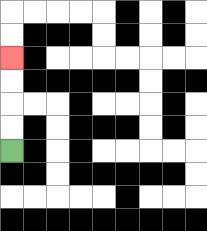{'start': '[0, 6]', 'end': '[0, 2]', 'path_directions': 'U,U,U,U', 'path_coordinates': '[[0, 6], [0, 5], [0, 4], [0, 3], [0, 2]]'}